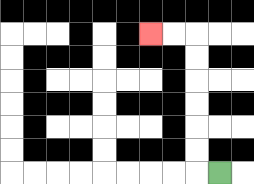{'start': '[9, 7]', 'end': '[6, 1]', 'path_directions': 'L,U,U,U,U,U,U,L,L', 'path_coordinates': '[[9, 7], [8, 7], [8, 6], [8, 5], [8, 4], [8, 3], [8, 2], [8, 1], [7, 1], [6, 1]]'}